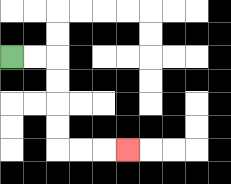{'start': '[0, 2]', 'end': '[5, 6]', 'path_directions': 'R,R,D,D,D,D,R,R,R', 'path_coordinates': '[[0, 2], [1, 2], [2, 2], [2, 3], [2, 4], [2, 5], [2, 6], [3, 6], [4, 6], [5, 6]]'}